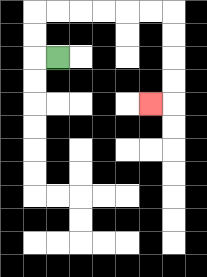{'start': '[2, 2]', 'end': '[6, 4]', 'path_directions': 'L,U,U,R,R,R,R,R,R,D,D,D,D,L', 'path_coordinates': '[[2, 2], [1, 2], [1, 1], [1, 0], [2, 0], [3, 0], [4, 0], [5, 0], [6, 0], [7, 0], [7, 1], [7, 2], [7, 3], [7, 4], [6, 4]]'}